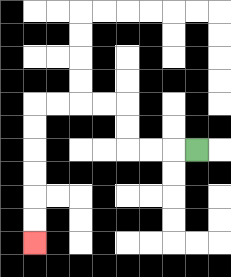{'start': '[8, 6]', 'end': '[1, 10]', 'path_directions': 'L,L,L,U,U,L,L,L,L,D,D,D,D,D,D', 'path_coordinates': '[[8, 6], [7, 6], [6, 6], [5, 6], [5, 5], [5, 4], [4, 4], [3, 4], [2, 4], [1, 4], [1, 5], [1, 6], [1, 7], [1, 8], [1, 9], [1, 10]]'}